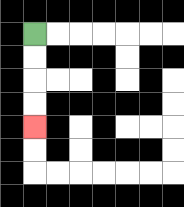{'start': '[1, 1]', 'end': '[1, 5]', 'path_directions': 'D,D,D,D', 'path_coordinates': '[[1, 1], [1, 2], [1, 3], [1, 4], [1, 5]]'}